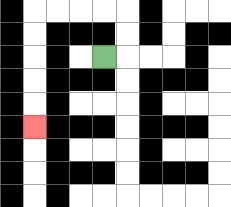{'start': '[4, 2]', 'end': '[1, 5]', 'path_directions': 'R,U,U,L,L,L,L,D,D,D,D,D', 'path_coordinates': '[[4, 2], [5, 2], [5, 1], [5, 0], [4, 0], [3, 0], [2, 0], [1, 0], [1, 1], [1, 2], [1, 3], [1, 4], [1, 5]]'}